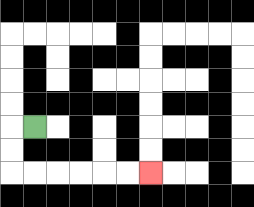{'start': '[1, 5]', 'end': '[6, 7]', 'path_directions': 'L,D,D,R,R,R,R,R,R', 'path_coordinates': '[[1, 5], [0, 5], [0, 6], [0, 7], [1, 7], [2, 7], [3, 7], [4, 7], [5, 7], [6, 7]]'}